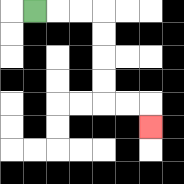{'start': '[1, 0]', 'end': '[6, 5]', 'path_directions': 'R,R,R,D,D,D,D,R,R,D', 'path_coordinates': '[[1, 0], [2, 0], [3, 0], [4, 0], [4, 1], [4, 2], [4, 3], [4, 4], [5, 4], [6, 4], [6, 5]]'}